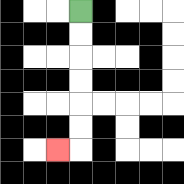{'start': '[3, 0]', 'end': '[2, 6]', 'path_directions': 'D,D,D,D,D,D,L', 'path_coordinates': '[[3, 0], [3, 1], [3, 2], [3, 3], [3, 4], [3, 5], [3, 6], [2, 6]]'}